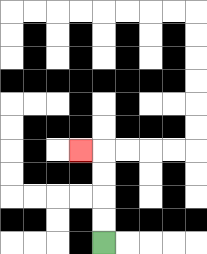{'start': '[4, 10]', 'end': '[3, 6]', 'path_directions': 'U,U,U,U,L', 'path_coordinates': '[[4, 10], [4, 9], [4, 8], [4, 7], [4, 6], [3, 6]]'}